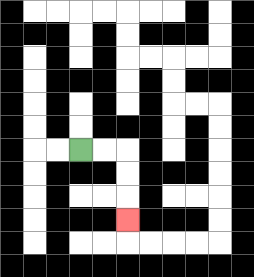{'start': '[3, 6]', 'end': '[5, 9]', 'path_directions': 'R,R,D,D,D', 'path_coordinates': '[[3, 6], [4, 6], [5, 6], [5, 7], [5, 8], [5, 9]]'}